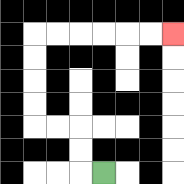{'start': '[4, 7]', 'end': '[7, 1]', 'path_directions': 'L,U,U,L,L,U,U,U,U,R,R,R,R,R,R', 'path_coordinates': '[[4, 7], [3, 7], [3, 6], [3, 5], [2, 5], [1, 5], [1, 4], [1, 3], [1, 2], [1, 1], [2, 1], [3, 1], [4, 1], [5, 1], [6, 1], [7, 1]]'}